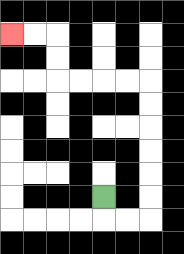{'start': '[4, 8]', 'end': '[0, 1]', 'path_directions': 'D,R,R,U,U,U,U,U,U,L,L,L,L,U,U,L,L', 'path_coordinates': '[[4, 8], [4, 9], [5, 9], [6, 9], [6, 8], [6, 7], [6, 6], [6, 5], [6, 4], [6, 3], [5, 3], [4, 3], [3, 3], [2, 3], [2, 2], [2, 1], [1, 1], [0, 1]]'}